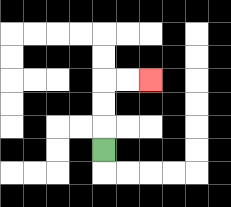{'start': '[4, 6]', 'end': '[6, 3]', 'path_directions': 'U,U,U,R,R', 'path_coordinates': '[[4, 6], [4, 5], [4, 4], [4, 3], [5, 3], [6, 3]]'}